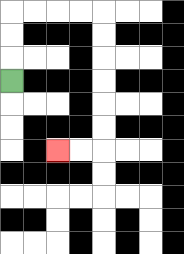{'start': '[0, 3]', 'end': '[2, 6]', 'path_directions': 'U,U,U,R,R,R,R,D,D,D,D,D,D,L,L', 'path_coordinates': '[[0, 3], [0, 2], [0, 1], [0, 0], [1, 0], [2, 0], [3, 0], [4, 0], [4, 1], [4, 2], [4, 3], [4, 4], [4, 5], [4, 6], [3, 6], [2, 6]]'}